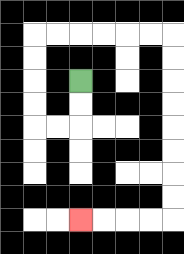{'start': '[3, 3]', 'end': '[3, 9]', 'path_directions': 'D,D,L,L,U,U,U,U,R,R,R,R,R,R,D,D,D,D,D,D,D,D,L,L,L,L', 'path_coordinates': '[[3, 3], [3, 4], [3, 5], [2, 5], [1, 5], [1, 4], [1, 3], [1, 2], [1, 1], [2, 1], [3, 1], [4, 1], [5, 1], [6, 1], [7, 1], [7, 2], [7, 3], [7, 4], [7, 5], [7, 6], [7, 7], [7, 8], [7, 9], [6, 9], [5, 9], [4, 9], [3, 9]]'}